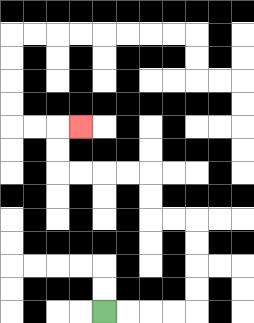{'start': '[4, 13]', 'end': '[3, 5]', 'path_directions': 'R,R,R,R,U,U,U,U,L,L,U,U,L,L,L,L,U,U,R', 'path_coordinates': '[[4, 13], [5, 13], [6, 13], [7, 13], [8, 13], [8, 12], [8, 11], [8, 10], [8, 9], [7, 9], [6, 9], [6, 8], [6, 7], [5, 7], [4, 7], [3, 7], [2, 7], [2, 6], [2, 5], [3, 5]]'}